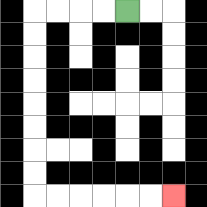{'start': '[5, 0]', 'end': '[7, 8]', 'path_directions': 'L,L,L,L,D,D,D,D,D,D,D,D,R,R,R,R,R,R', 'path_coordinates': '[[5, 0], [4, 0], [3, 0], [2, 0], [1, 0], [1, 1], [1, 2], [1, 3], [1, 4], [1, 5], [1, 6], [1, 7], [1, 8], [2, 8], [3, 8], [4, 8], [5, 8], [6, 8], [7, 8]]'}